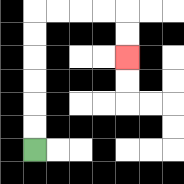{'start': '[1, 6]', 'end': '[5, 2]', 'path_directions': 'U,U,U,U,U,U,R,R,R,R,D,D', 'path_coordinates': '[[1, 6], [1, 5], [1, 4], [1, 3], [1, 2], [1, 1], [1, 0], [2, 0], [3, 0], [4, 0], [5, 0], [5, 1], [5, 2]]'}